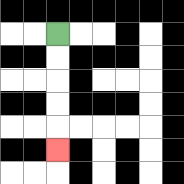{'start': '[2, 1]', 'end': '[2, 6]', 'path_directions': 'D,D,D,D,D', 'path_coordinates': '[[2, 1], [2, 2], [2, 3], [2, 4], [2, 5], [2, 6]]'}